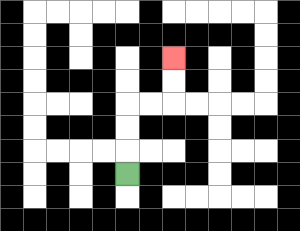{'start': '[5, 7]', 'end': '[7, 2]', 'path_directions': 'U,U,U,R,R,U,U', 'path_coordinates': '[[5, 7], [5, 6], [5, 5], [5, 4], [6, 4], [7, 4], [7, 3], [7, 2]]'}